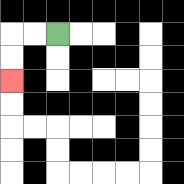{'start': '[2, 1]', 'end': '[0, 3]', 'path_directions': 'L,L,D,D', 'path_coordinates': '[[2, 1], [1, 1], [0, 1], [0, 2], [0, 3]]'}